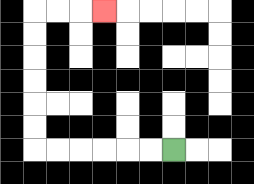{'start': '[7, 6]', 'end': '[4, 0]', 'path_directions': 'L,L,L,L,L,L,U,U,U,U,U,U,R,R,R', 'path_coordinates': '[[7, 6], [6, 6], [5, 6], [4, 6], [3, 6], [2, 6], [1, 6], [1, 5], [1, 4], [1, 3], [1, 2], [1, 1], [1, 0], [2, 0], [3, 0], [4, 0]]'}